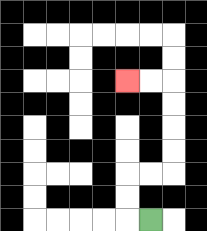{'start': '[6, 9]', 'end': '[5, 3]', 'path_directions': 'L,U,U,R,R,U,U,U,U,L,L', 'path_coordinates': '[[6, 9], [5, 9], [5, 8], [5, 7], [6, 7], [7, 7], [7, 6], [7, 5], [7, 4], [7, 3], [6, 3], [5, 3]]'}